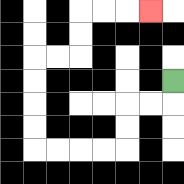{'start': '[7, 3]', 'end': '[6, 0]', 'path_directions': 'D,L,L,D,D,L,L,L,L,U,U,U,U,R,R,U,U,R,R,R', 'path_coordinates': '[[7, 3], [7, 4], [6, 4], [5, 4], [5, 5], [5, 6], [4, 6], [3, 6], [2, 6], [1, 6], [1, 5], [1, 4], [1, 3], [1, 2], [2, 2], [3, 2], [3, 1], [3, 0], [4, 0], [5, 0], [6, 0]]'}